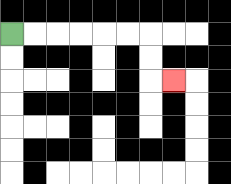{'start': '[0, 1]', 'end': '[7, 3]', 'path_directions': 'R,R,R,R,R,R,D,D,R', 'path_coordinates': '[[0, 1], [1, 1], [2, 1], [3, 1], [4, 1], [5, 1], [6, 1], [6, 2], [6, 3], [7, 3]]'}